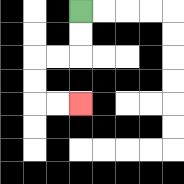{'start': '[3, 0]', 'end': '[3, 4]', 'path_directions': 'D,D,L,L,D,D,R,R', 'path_coordinates': '[[3, 0], [3, 1], [3, 2], [2, 2], [1, 2], [1, 3], [1, 4], [2, 4], [3, 4]]'}